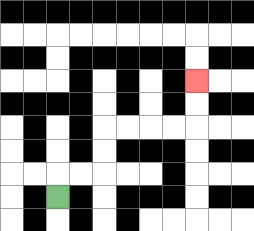{'start': '[2, 8]', 'end': '[8, 3]', 'path_directions': 'U,R,R,U,U,R,R,R,R,U,U', 'path_coordinates': '[[2, 8], [2, 7], [3, 7], [4, 7], [4, 6], [4, 5], [5, 5], [6, 5], [7, 5], [8, 5], [8, 4], [8, 3]]'}